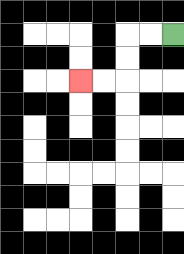{'start': '[7, 1]', 'end': '[3, 3]', 'path_directions': 'L,L,D,D,L,L', 'path_coordinates': '[[7, 1], [6, 1], [5, 1], [5, 2], [5, 3], [4, 3], [3, 3]]'}